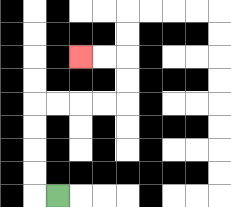{'start': '[2, 8]', 'end': '[3, 2]', 'path_directions': 'L,U,U,U,U,R,R,R,R,U,U,L,L', 'path_coordinates': '[[2, 8], [1, 8], [1, 7], [1, 6], [1, 5], [1, 4], [2, 4], [3, 4], [4, 4], [5, 4], [5, 3], [5, 2], [4, 2], [3, 2]]'}